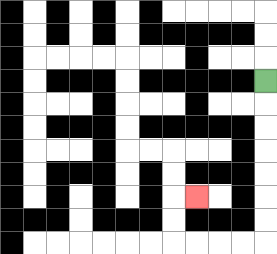{'start': '[11, 3]', 'end': '[8, 8]', 'path_directions': 'D,D,D,D,D,D,D,L,L,L,L,U,U,R', 'path_coordinates': '[[11, 3], [11, 4], [11, 5], [11, 6], [11, 7], [11, 8], [11, 9], [11, 10], [10, 10], [9, 10], [8, 10], [7, 10], [7, 9], [7, 8], [8, 8]]'}